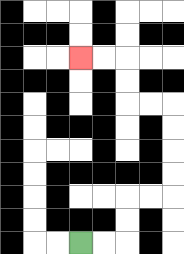{'start': '[3, 10]', 'end': '[3, 2]', 'path_directions': 'R,R,U,U,R,R,U,U,U,U,L,L,U,U,L,L', 'path_coordinates': '[[3, 10], [4, 10], [5, 10], [5, 9], [5, 8], [6, 8], [7, 8], [7, 7], [7, 6], [7, 5], [7, 4], [6, 4], [5, 4], [5, 3], [5, 2], [4, 2], [3, 2]]'}